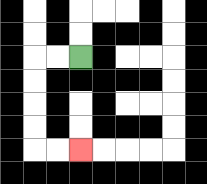{'start': '[3, 2]', 'end': '[3, 6]', 'path_directions': 'L,L,D,D,D,D,R,R', 'path_coordinates': '[[3, 2], [2, 2], [1, 2], [1, 3], [1, 4], [1, 5], [1, 6], [2, 6], [3, 6]]'}